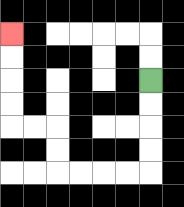{'start': '[6, 3]', 'end': '[0, 1]', 'path_directions': 'D,D,D,D,L,L,L,L,U,U,L,L,U,U,U,U', 'path_coordinates': '[[6, 3], [6, 4], [6, 5], [6, 6], [6, 7], [5, 7], [4, 7], [3, 7], [2, 7], [2, 6], [2, 5], [1, 5], [0, 5], [0, 4], [0, 3], [0, 2], [0, 1]]'}